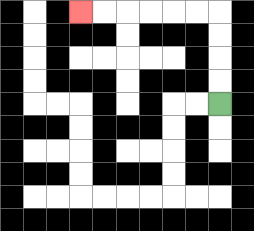{'start': '[9, 4]', 'end': '[3, 0]', 'path_directions': 'U,U,U,U,L,L,L,L,L,L', 'path_coordinates': '[[9, 4], [9, 3], [9, 2], [9, 1], [9, 0], [8, 0], [7, 0], [6, 0], [5, 0], [4, 0], [3, 0]]'}